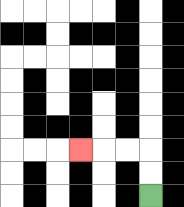{'start': '[6, 8]', 'end': '[3, 6]', 'path_directions': 'U,U,L,L,L', 'path_coordinates': '[[6, 8], [6, 7], [6, 6], [5, 6], [4, 6], [3, 6]]'}